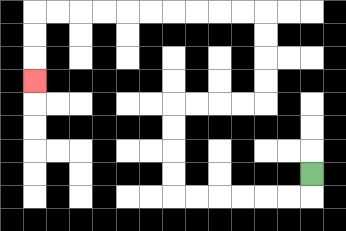{'start': '[13, 7]', 'end': '[1, 3]', 'path_directions': 'D,L,L,L,L,L,L,U,U,U,U,R,R,R,R,U,U,U,U,L,L,L,L,L,L,L,L,L,L,D,D,D', 'path_coordinates': '[[13, 7], [13, 8], [12, 8], [11, 8], [10, 8], [9, 8], [8, 8], [7, 8], [7, 7], [7, 6], [7, 5], [7, 4], [8, 4], [9, 4], [10, 4], [11, 4], [11, 3], [11, 2], [11, 1], [11, 0], [10, 0], [9, 0], [8, 0], [7, 0], [6, 0], [5, 0], [4, 0], [3, 0], [2, 0], [1, 0], [1, 1], [1, 2], [1, 3]]'}